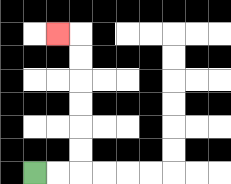{'start': '[1, 7]', 'end': '[2, 1]', 'path_directions': 'R,R,U,U,U,U,U,U,L', 'path_coordinates': '[[1, 7], [2, 7], [3, 7], [3, 6], [3, 5], [3, 4], [3, 3], [3, 2], [3, 1], [2, 1]]'}